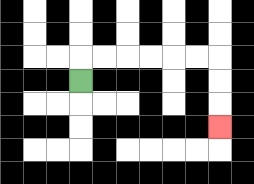{'start': '[3, 3]', 'end': '[9, 5]', 'path_directions': 'U,R,R,R,R,R,R,D,D,D', 'path_coordinates': '[[3, 3], [3, 2], [4, 2], [5, 2], [6, 2], [7, 2], [8, 2], [9, 2], [9, 3], [9, 4], [9, 5]]'}